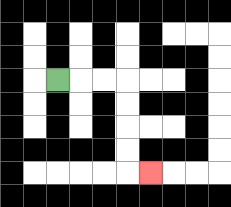{'start': '[2, 3]', 'end': '[6, 7]', 'path_directions': 'R,R,R,D,D,D,D,R', 'path_coordinates': '[[2, 3], [3, 3], [4, 3], [5, 3], [5, 4], [5, 5], [5, 6], [5, 7], [6, 7]]'}